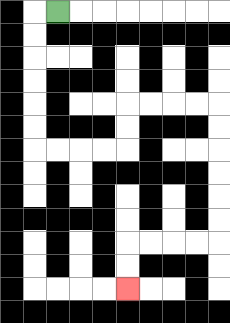{'start': '[2, 0]', 'end': '[5, 12]', 'path_directions': 'L,D,D,D,D,D,D,R,R,R,R,U,U,R,R,R,R,D,D,D,D,D,D,L,L,L,L,D,D', 'path_coordinates': '[[2, 0], [1, 0], [1, 1], [1, 2], [1, 3], [1, 4], [1, 5], [1, 6], [2, 6], [3, 6], [4, 6], [5, 6], [5, 5], [5, 4], [6, 4], [7, 4], [8, 4], [9, 4], [9, 5], [9, 6], [9, 7], [9, 8], [9, 9], [9, 10], [8, 10], [7, 10], [6, 10], [5, 10], [5, 11], [5, 12]]'}